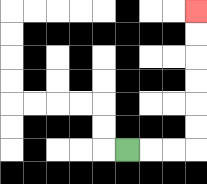{'start': '[5, 6]', 'end': '[8, 0]', 'path_directions': 'R,R,R,U,U,U,U,U,U', 'path_coordinates': '[[5, 6], [6, 6], [7, 6], [8, 6], [8, 5], [8, 4], [8, 3], [8, 2], [8, 1], [8, 0]]'}